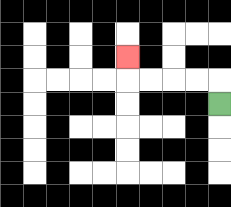{'start': '[9, 4]', 'end': '[5, 2]', 'path_directions': 'U,L,L,L,L,U', 'path_coordinates': '[[9, 4], [9, 3], [8, 3], [7, 3], [6, 3], [5, 3], [5, 2]]'}